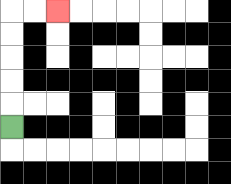{'start': '[0, 5]', 'end': '[2, 0]', 'path_directions': 'U,U,U,U,U,R,R', 'path_coordinates': '[[0, 5], [0, 4], [0, 3], [0, 2], [0, 1], [0, 0], [1, 0], [2, 0]]'}